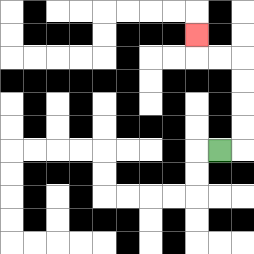{'start': '[9, 6]', 'end': '[8, 1]', 'path_directions': 'R,U,U,U,U,L,L,U', 'path_coordinates': '[[9, 6], [10, 6], [10, 5], [10, 4], [10, 3], [10, 2], [9, 2], [8, 2], [8, 1]]'}